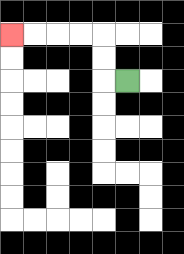{'start': '[5, 3]', 'end': '[0, 1]', 'path_directions': 'L,U,U,L,L,L,L', 'path_coordinates': '[[5, 3], [4, 3], [4, 2], [4, 1], [3, 1], [2, 1], [1, 1], [0, 1]]'}